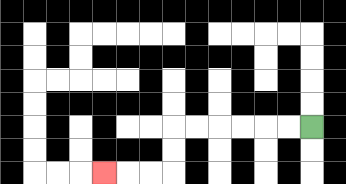{'start': '[13, 5]', 'end': '[4, 7]', 'path_directions': 'L,L,L,L,L,L,D,D,L,L,L', 'path_coordinates': '[[13, 5], [12, 5], [11, 5], [10, 5], [9, 5], [8, 5], [7, 5], [7, 6], [7, 7], [6, 7], [5, 7], [4, 7]]'}